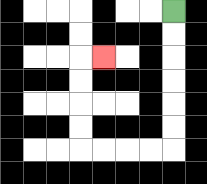{'start': '[7, 0]', 'end': '[4, 2]', 'path_directions': 'D,D,D,D,D,D,L,L,L,L,U,U,U,U,R', 'path_coordinates': '[[7, 0], [7, 1], [7, 2], [7, 3], [7, 4], [7, 5], [7, 6], [6, 6], [5, 6], [4, 6], [3, 6], [3, 5], [3, 4], [3, 3], [3, 2], [4, 2]]'}